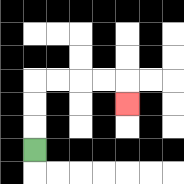{'start': '[1, 6]', 'end': '[5, 4]', 'path_directions': 'U,U,U,R,R,R,R,D', 'path_coordinates': '[[1, 6], [1, 5], [1, 4], [1, 3], [2, 3], [3, 3], [4, 3], [5, 3], [5, 4]]'}